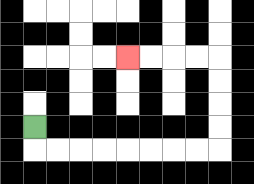{'start': '[1, 5]', 'end': '[5, 2]', 'path_directions': 'D,R,R,R,R,R,R,R,R,U,U,U,U,L,L,L,L', 'path_coordinates': '[[1, 5], [1, 6], [2, 6], [3, 6], [4, 6], [5, 6], [6, 6], [7, 6], [8, 6], [9, 6], [9, 5], [9, 4], [9, 3], [9, 2], [8, 2], [7, 2], [6, 2], [5, 2]]'}